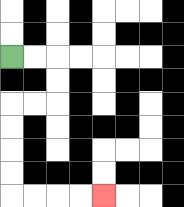{'start': '[0, 2]', 'end': '[4, 8]', 'path_directions': 'R,R,D,D,L,L,D,D,D,D,R,R,R,R', 'path_coordinates': '[[0, 2], [1, 2], [2, 2], [2, 3], [2, 4], [1, 4], [0, 4], [0, 5], [0, 6], [0, 7], [0, 8], [1, 8], [2, 8], [3, 8], [4, 8]]'}